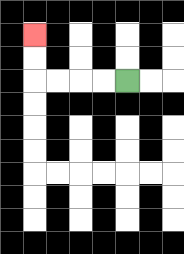{'start': '[5, 3]', 'end': '[1, 1]', 'path_directions': 'L,L,L,L,U,U', 'path_coordinates': '[[5, 3], [4, 3], [3, 3], [2, 3], [1, 3], [1, 2], [1, 1]]'}